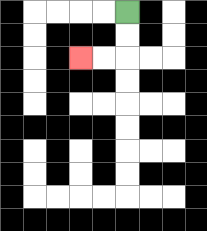{'start': '[5, 0]', 'end': '[3, 2]', 'path_directions': 'D,D,L,L', 'path_coordinates': '[[5, 0], [5, 1], [5, 2], [4, 2], [3, 2]]'}